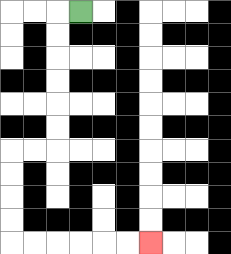{'start': '[3, 0]', 'end': '[6, 10]', 'path_directions': 'L,D,D,D,D,D,D,L,L,D,D,D,D,R,R,R,R,R,R', 'path_coordinates': '[[3, 0], [2, 0], [2, 1], [2, 2], [2, 3], [2, 4], [2, 5], [2, 6], [1, 6], [0, 6], [0, 7], [0, 8], [0, 9], [0, 10], [1, 10], [2, 10], [3, 10], [4, 10], [5, 10], [6, 10]]'}